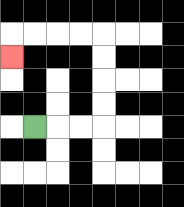{'start': '[1, 5]', 'end': '[0, 2]', 'path_directions': 'R,R,R,U,U,U,U,L,L,L,L,D', 'path_coordinates': '[[1, 5], [2, 5], [3, 5], [4, 5], [4, 4], [4, 3], [4, 2], [4, 1], [3, 1], [2, 1], [1, 1], [0, 1], [0, 2]]'}